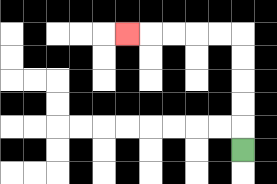{'start': '[10, 6]', 'end': '[5, 1]', 'path_directions': 'U,U,U,U,U,L,L,L,L,L', 'path_coordinates': '[[10, 6], [10, 5], [10, 4], [10, 3], [10, 2], [10, 1], [9, 1], [8, 1], [7, 1], [6, 1], [5, 1]]'}